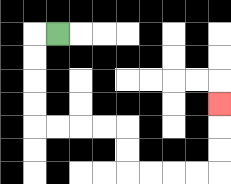{'start': '[2, 1]', 'end': '[9, 4]', 'path_directions': 'L,D,D,D,D,R,R,R,R,D,D,R,R,R,R,U,U,U', 'path_coordinates': '[[2, 1], [1, 1], [1, 2], [1, 3], [1, 4], [1, 5], [2, 5], [3, 5], [4, 5], [5, 5], [5, 6], [5, 7], [6, 7], [7, 7], [8, 7], [9, 7], [9, 6], [9, 5], [9, 4]]'}